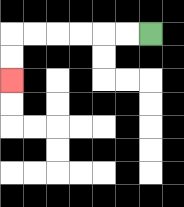{'start': '[6, 1]', 'end': '[0, 3]', 'path_directions': 'L,L,L,L,L,L,D,D', 'path_coordinates': '[[6, 1], [5, 1], [4, 1], [3, 1], [2, 1], [1, 1], [0, 1], [0, 2], [0, 3]]'}